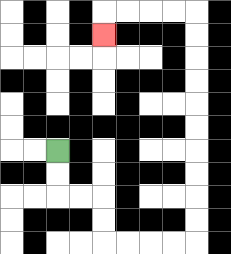{'start': '[2, 6]', 'end': '[4, 1]', 'path_directions': 'D,D,R,R,D,D,R,R,R,R,U,U,U,U,U,U,U,U,U,U,L,L,L,L,D', 'path_coordinates': '[[2, 6], [2, 7], [2, 8], [3, 8], [4, 8], [4, 9], [4, 10], [5, 10], [6, 10], [7, 10], [8, 10], [8, 9], [8, 8], [8, 7], [8, 6], [8, 5], [8, 4], [8, 3], [8, 2], [8, 1], [8, 0], [7, 0], [6, 0], [5, 0], [4, 0], [4, 1]]'}